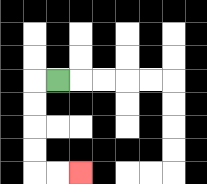{'start': '[2, 3]', 'end': '[3, 7]', 'path_directions': 'L,D,D,D,D,R,R', 'path_coordinates': '[[2, 3], [1, 3], [1, 4], [1, 5], [1, 6], [1, 7], [2, 7], [3, 7]]'}